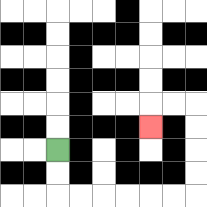{'start': '[2, 6]', 'end': '[6, 5]', 'path_directions': 'D,D,R,R,R,R,R,R,U,U,U,U,L,L,D', 'path_coordinates': '[[2, 6], [2, 7], [2, 8], [3, 8], [4, 8], [5, 8], [6, 8], [7, 8], [8, 8], [8, 7], [8, 6], [8, 5], [8, 4], [7, 4], [6, 4], [6, 5]]'}